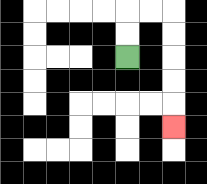{'start': '[5, 2]', 'end': '[7, 5]', 'path_directions': 'U,U,R,R,D,D,D,D,D', 'path_coordinates': '[[5, 2], [5, 1], [5, 0], [6, 0], [7, 0], [7, 1], [7, 2], [7, 3], [7, 4], [7, 5]]'}